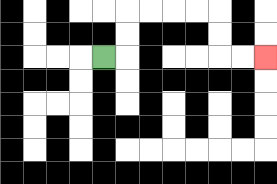{'start': '[4, 2]', 'end': '[11, 2]', 'path_directions': 'R,U,U,R,R,R,R,D,D,R,R', 'path_coordinates': '[[4, 2], [5, 2], [5, 1], [5, 0], [6, 0], [7, 0], [8, 0], [9, 0], [9, 1], [9, 2], [10, 2], [11, 2]]'}